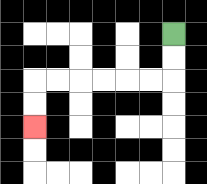{'start': '[7, 1]', 'end': '[1, 5]', 'path_directions': 'D,D,L,L,L,L,L,L,D,D', 'path_coordinates': '[[7, 1], [7, 2], [7, 3], [6, 3], [5, 3], [4, 3], [3, 3], [2, 3], [1, 3], [1, 4], [1, 5]]'}